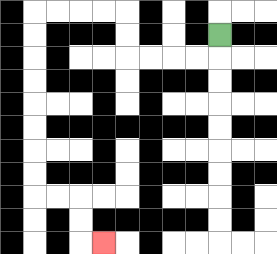{'start': '[9, 1]', 'end': '[4, 10]', 'path_directions': 'D,L,L,L,L,U,U,L,L,L,L,D,D,D,D,D,D,D,D,R,R,D,D,R', 'path_coordinates': '[[9, 1], [9, 2], [8, 2], [7, 2], [6, 2], [5, 2], [5, 1], [5, 0], [4, 0], [3, 0], [2, 0], [1, 0], [1, 1], [1, 2], [1, 3], [1, 4], [1, 5], [1, 6], [1, 7], [1, 8], [2, 8], [3, 8], [3, 9], [3, 10], [4, 10]]'}